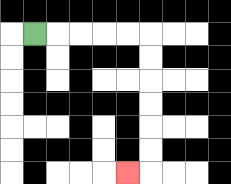{'start': '[1, 1]', 'end': '[5, 7]', 'path_directions': 'R,R,R,R,R,D,D,D,D,D,D,L', 'path_coordinates': '[[1, 1], [2, 1], [3, 1], [4, 1], [5, 1], [6, 1], [6, 2], [6, 3], [6, 4], [6, 5], [6, 6], [6, 7], [5, 7]]'}